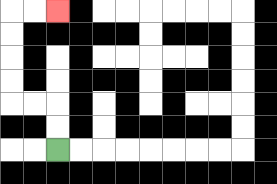{'start': '[2, 6]', 'end': '[2, 0]', 'path_directions': 'U,U,L,L,U,U,U,U,R,R', 'path_coordinates': '[[2, 6], [2, 5], [2, 4], [1, 4], [0, 4], [0, 3], [0, 2], [0, 1], [0, 0], [1, 0], [2, 0]]'}